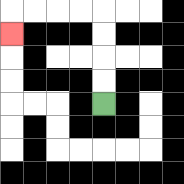{'start': '[4, 4]', 'end': '[0, 1]', 'path_directions': 'U,U,U,U,L,L,L,L,D', 'path_coordinates': '[[4, 4], [4, 3], [4, 2], [4, 1], [4, 0], [3, 0], [2, 0], [1, 0], [0, 0], [0, 1]]'}